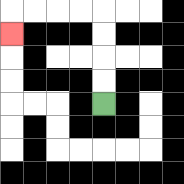{'start': '[4, 4]', 'end': '[0, 1]', 'path_directions': 'U,U,U,U,L,L,L,L,D', 'path_coordinates': '[[4, 4], [4, 3], [4, 2], [4, 1], [4, 0], [3, 0], [2, 0], [1, 0], [0, 0], [0, 1]]'}